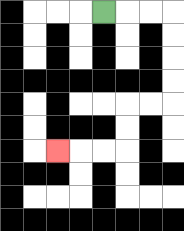{'start': '[4, 0]', 'end': '[2, 6]', 'path_directions': 'R,R,R,D,D,D,D,L,L,D,D,L,L,L', 'path_coordinates': '[[4, 0], [5, 0], [6, 0], [7, 0], [7, 1], [7, 2], [7, 3], [7, 4], [6, 4], [5, 4], [5, 5], [5, 6], [4, 6], [3, 6], [2, 6]]'}